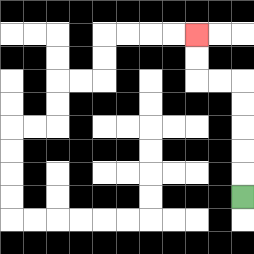{'start': '[10, 8]', 'end': '[8, 1]', 'path_directions': 'U,U,U,U,U,L,L,U,U', 'path_coordinates': '[[10, 8], [10, 7], [10, 6], [10, 5], [10, 4], [10, 3], [9, 3], [8, 3], [8, 2], [8, 1]]'}